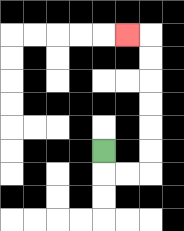{'start': '[4, 6]', 'end': '[5, 1]', 'path_directions': 'D,R,R,U,U,U,U,U,U,L', 'path_coordinates': '[[4, 6], [4, 7], [5, 7], [6, 7], [6, 6], [6, 5], [6, 4], [6, 3], [6, 2], [6, 1], [5, 1]]'}